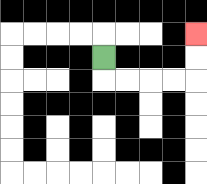{'start': '[4, 2]', 'end': '[8, 1]', 'path_directions': 'D,R,R,R,R,U,U', 'path_coordinates': '[[4, 2], [4, 3], [5, 3], [6, 3], [7, 3], [8, 3], [8, 2], [8, 1]]'}